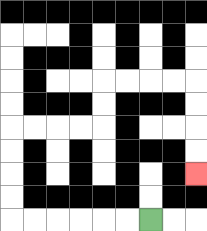{'start': '[6, 9]', 'end': '[8, 7]', 'path_directions': 'L,L,L,L,L,L,U,U,U,U,R,R,R,R,U,U,R,R,R,R,D,D,D,D', 'path_coordinates': '[[6, 9], [5, 9], [4, 9], [3, 9], [2, 9], [1, 9], [0, 9], [0, 8], [0, 7], [0, 6], [0, 5], [1, 5], [2, 5], [3, 5], [4, 5], [4, 4], [4, 3], [5, 3], [6, 3], [7, 3], [8, 3], [8, 4], [8, 5], [8, 6], [8, 7]]'}